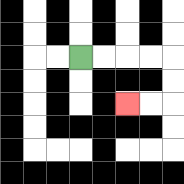{'start': '[3, 2]', 'end': '[5, 4]', 'path_directions': 'R,R,R,R,D,D,L,L', 'path_coordinates': '[[3, 2], [4, 2], [5, 2], [6, 2], [7, 2], [7, 3], [7, 4], [6, 4], [5, 4]]'}